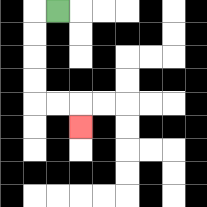{'start': '[2, 0]', 'end': '[3, 5]', 'path_directions': 'L,D,D,D,D,R,R,D', 'path_coordinates': '[[2, 0], [1, 0], [1, 1], [1, 2], [1, 3], [1, 4], [2, 4], [3, 4], [3, 5]]'}